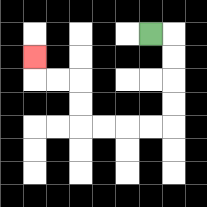{'start': '[6, 1]', 'end': '[1, 2]', 'path_directions': 'R,D,D,D,D,L,L,L,L,U,U,L,L,U', 'path_coordinates': '[[6, 1], [7, 1], [7, 2], [7, 3], [7, 4], [7, 5], [6, 5], [5, 5], [4, 5], [3, 5], [3, 4], [3, 3], [2, 3], [1, 3], [1, 2]]'}